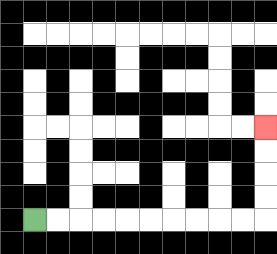{'start': '[1, 9]', 'end': '[11, 5]', 'path_directions': 'R,R,R,R,R,R,R,R,R,R,U,U,U,U', 'path_coordinates': '[[1, 9], [2, 9], [3, 9], [4, 9], [5, 9], [6, 9], [7, 9], [8, 9], [9, 9], [10, 9], [11, 9], [11, 8], [11, 7], [11, 6], [11, 5]]'}